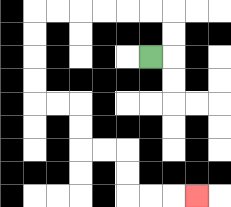{'start': '[6, 2]', 'end': '[8, 8]', 'path_directions': 'R,U,U,L,L,L,L,L,L,D,D,D,D,R,R,D,D,R,R,D,D,R,R,R', 'path_coordinates': '[[6, 2], [7, 2], [7, 1], [7, 0], [6, 0], [5, 0], [4, 0], [3, 0], [2, 0], [1, 0], [1, 1], [1, 2], [1, 3], [1, 4], [2, 4], [3, 4], [3, 5], [3, 6], [4, 6], [5, 6], [5, 7], [5, 8], [6, 8], [7, 8], [8, 8]]'}